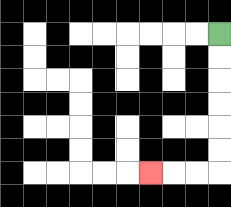{'start': '[9, 1]', 'end': '[6, 7]', 'path_directions': 'D,D,D,D,D,D,L,L,L', 'path_coordinates': '[[9, 1], [9, 2], [9, 3], [9, 4], [9, 5], [9, 6], [9, 7], [8, 7], [7, 7], [6, 7]]'}